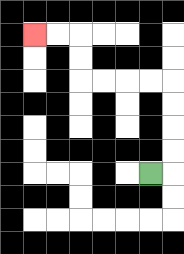{'start': '[6, 7]', 'end': '[1, 1]', 'path_directions': 'R,U,U,U,U,L,L,L,L,U,U,L,L', 'path_coordinates': '[[6, 7], [7, 7], [7, 6], [7, 5], [7, 4], [7, 3], [6, 3], [5, 3], [4, 3], [3, 3], [3, 2], [3, 1], [2, 1], [1, 1]]'}